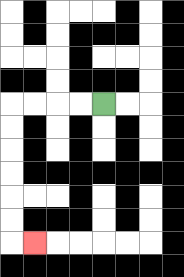{'start': '[4, 4]', 'end': '[1, 10]', 'path_directions': 'L,L,L,L,D,D,D,D,D,D,R', 'path_coordinates': '[[4, 4], [3, 4], [2, 4], [1, 4], [0, 4], [0, 5], [0, 6], [0, 7], [0, 8], [0, 9], [0, 10], [1, 10]]'}